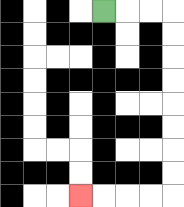{'start': '[4, 0]', 'end': '[3, 8]', 'path_directions': 'R,R,R,D,D,D,D,D,D,D,D,L,L,L,L', 'path_coordinates': '[[4, 0], [5, 0], [6, 0], [7, 0], [7, 1], [7, 2], [7, 3], [7, 4], [7, 5], [7, 6], [7, 7], [7, 8], [6, 8], [5, 8], [4, 8], [3, 8]]'}